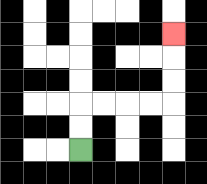{'start': '[3, 6]', 'end': '[7, 1]', 'path_directions': 'U,U,R,R,R,R,U,U,U', 'path_coordinates': '[[3, 6], [3, 5], [3, 4], [4, 4], [5, 4], [6, 4], [7, 4], [7, 3], [7, 2], [7, 1]]'}